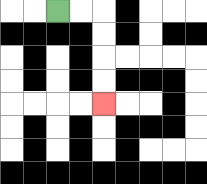{'start': '[2, 0]', 'end': '[4, 4]', 'path_directions': 'R,R,D,D,D,D', 'path_coordinates': '[[2, 0], [3, 0], [4, 0], [4, 1], [4, 2], [4, 3], [4, 4]]'}